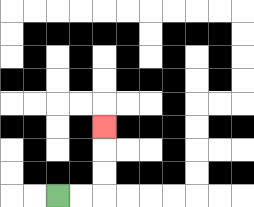{'start': '[2, 8]', 'end': '[4, 5]', 'path_directions': 'R,R,U,U,U', 'path_coordinates': '[[2, 8], [3, 8], [4, 8], [4, 7], [4, 6], [4, 5]]'}